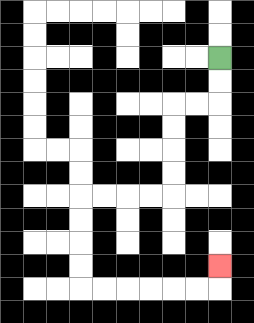{'start': '[9, 2]', 'end': '[9, 11]', 'path_directions': 'D,D,L,L,D,D,D,D,L,L,L,L,D,D,D,D,R,R,R,R,R,R,U', 'path_coordinates': '[[9, 2], [9, 3], [9, 4], [8, 4], [7, 4], [7, 5], [7, 6], [7, 7], [7, 8], [6, 8], [5, 8], [4, 8], [3, 8], [3, 9], [3, 10], [3, 11], [3, 12], [4, 12], [5, 12], [6, 12], [7, 12], [8, 12], [9, 12], [9, 11]]'}